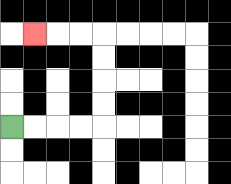{'start': '[0, 5]', 'end': '[1, 1]', 'path_directions': 'R,R,R,R,U,U,U,U,L,L,L', 'path_coordinates': '[[0, 5], [1, 5], [2, 5], [3, 5], [4, 5], [4, 4], [4, 3], [4, 2], [4, 1], [3, 1], [2, 1], [1, 1]]'}